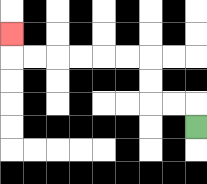{'start': '[8, 5]', 'end': '[0, 1]', 'path_directions': 'U,L,L,U,U,L,L,L,L,L,L,U', 'path_coordinates': '[[8, 5], [8, 4], [7, 4], [6, 4], [6, 3], [6, 2], [5, 2], [4, 2], [3, 2], [2, 2], [1, 2], [0, 2], [0, 1]]'}